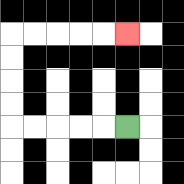{'start': '[5, 5]', 'end': '[5, 1]', 'path_directions': 'L,L,L,L,L,U,U,U,U,R,R,R,R,R', 'path_coordinates': '[[5, 5], [4, 5], [3, 5], [2, 5], [1, 5], [0, 5], [0, 4], [0, 3], [0, 2], [0, 1], [1, 1], [2, 1], [3, 1], [4, 1], [5, 1]]'}